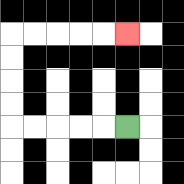{'start': '[5, 5]', 'end': '[5, 1]', 'path_directions': 'L,L,L,L,L,U,U,U,U,R,R,R,R,R', 'path_coordinates': '[[5, 5], [4, 5], [3, 5], [2, 5], [1, 5], [0, 5], [0, 4], [0, 3], [0, 2], [0, 1], [1, 1], [2, 1], [3, 1], [4, 1], [5, 1]]'}